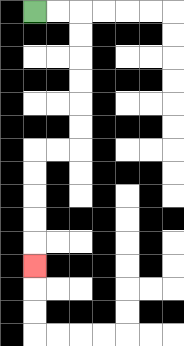{'start': '[1, 0]', 'end': '[1, 11]', 'path_directions': 'R,R,D,D,D,D,D,D,L,L,D,D,D,D,D', 'path_coordinates': '[[1, 0], [2, 0], [3, 0], [3, 1], [3, 2], [3, 3], [3, 4], [3, 5], [3, 6], [2, 6], [1, 6], [1, 7], [1, 8], [1, 9], [1, 10], [1, 11]]'}